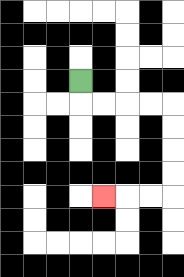{'start': '[3, 3]', 'end': '[4, 8]', 'path_directions': 'D,R,R,R,R,D,D,D,D,L,L,L', 'path_coordinates': '[[3, 3], [3, 4], [4, 4], [5, 4], [6, 4], [7, 4], [7, 5], [7, 6], [7, 7], [7, 8], [6, 8], [5, 8], [4, 8]]'}